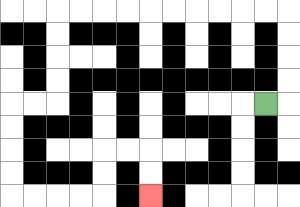{'start': '[11, 4]', 'end': '[6, 8]', 'path_directions': 'R,U,U,U,U,L,L,L,L,L,L,L,L,L,L,D,D,D,D,L,L,D,D,D,D,R,R,R,R,U,U,R,R,D,D', 'path_coordinates': '[[11, 4], [12, 4], [12, 3], [12, 2], [12, 1], [12, 0], [11, 0], [10, 0], [9, 0], [8, 0], [7, 0], [6, 0], [5, 0], [4, 0], [3, 0], [2, 0], [2, 1], [2, 2], [2, 3], [2, 4], [1, 4], [0, 4], [0, 5], [0, 6], [0, 7], [0, 8], [1, 8], [2, 8], [3, 8], [4, 8], [4, 7], [4, 6], [5, 6], [6, 6], [6, 7], [6, 8]]'}